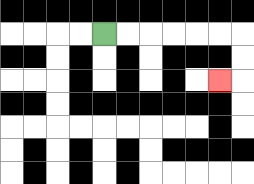{'start': '[4, 1]', 'end': '[9, 3]', 'path_directions': 'R,R,R,R,R,R,D,D,L', 'path_coordinates': '[[4, 1], [5, 1], [6, 1], [7, 1], [8, 1], [9, 1], [10, 1], [10, 2], [10, 3], [9, 3]]'}